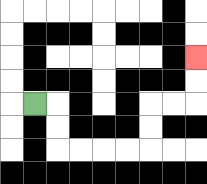{'start': '[1, 4]', 'end': '[8, 2]', 'path_directions': 'R,D,D,R,R,R,R,U,U,R,R,U,U', 'path_coordinates': '[[1, 4], [2, 4], [2, 5], [2, 6], [3, 6], [4, 6], [5, 6], [6, 6], [6, 5], [6, 4], [7, 4], [8, 4], [8, 3], [8, 2]]'}